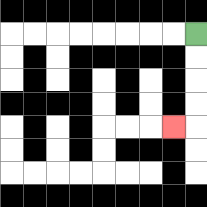{'start': '[8, 1]', 'end': '[7, 5]', 'path_directions': 'D,D,D,D,L', 'path_coordinates': '[[8, 1], [8, 2], [8, 3], [8, 4], [8, 5], [7, 5]]'}